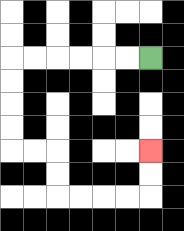{'start': '[6, 2]', 'end': '[6, 6]', 'path_directions': 'L,L,L,L,L,L,D,D,D,D,R,R,D,D,R,R,R,R,U,U', 'path_coordinates': '[[6, 2], [5, 2], [4, 2], [3, 2], [2, 2], [1, 2], [0, 2], [0, 3], [0, 4], [0, 5], [0, 6], [1, 6], [2, 6], [2, 7], [2, 8], [3, 8], [4, 8], [5, 8], [6, 8], [6, 7], [6, 6]]'}